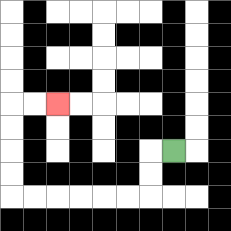{'start': '[7, 6]', 'end': '[2, 4]', 'path_directions': 'L,D,D,L,L,L,L,L,L,U,U,U,U,R,R', 'path_coordinates': '[[7, 6], [6, 6], [6, 7], [6, 8], [5, 8], [4, 8], [3, 8], [2, 8], [1, 8], [0, 8], [0, 7], [0, 6], [0, 5], [0, 4], [1, 4], [2, 4]]'}